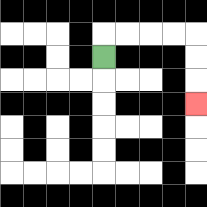{'start': '[4, 2]', 'end': '[8, 4]', 'path_directions': 'U,R,R,R,R,D,D,D', 'path_coordinates': '[[4, 2], [4, 1], [5, 1], [6, 1], [7, 1], [8, 1], [8, 2], [8, 3], [8, 4]]'}